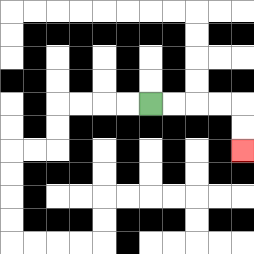{'start': '[6, 4]', 'end': '[10, 6]', 'path_directions': 'R,R,R,R,D,D', 'path_coordinates': '[[6, 4], [7, 4], [8, 4], [9, 4], [10, 4], [10, 5], [10, 6]]'}